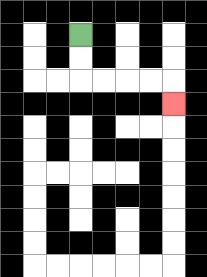{'start': '[3, 1]', 'end': '[7, 4]', 'path_directions': 'D,D,R,R,R,R,D', 'path_coordinates': '[[3, 1], [3, 2], [3, 3], [4, 3], [5, 3], [6, 3], [7, 3], [7, 4]]'}